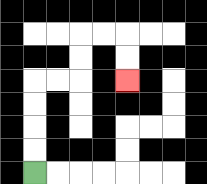{'start': '[1, 7]', 'end': '[5, 3]', 'path_directions': 'U,U,U,U,R,R,U,U,R,R,D,D', 'path_coordinates': '[[1, 7], [1, 6], [1, 5], [1, 4], [1, 3], [2, 3], [3, 3], [3, 2], [3, 1], [4, 1], [5, 1], [5, 2], [5, 3]]'}